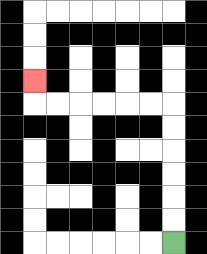{'start': '[7, 10]', 'end': '[1, 3]', 'path_directions': 'U,U,U,U,U,U,L,L,L,L,L,L,U', 'path_coordinates': '[[7, 10], [7, 9], [7, 8], [7, 7], [7, 6], [7, 5], [7, 4], [6, 4], [5, 4], [4, 4], [3, 4], [2, 4], [1, 4], [1, 3]]'}